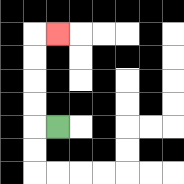{'start': '[2, 5]', 'end': '[2, 1]', 'path_directions': 'L,U,U,U,U,R', 'path_coordinates': '[[2, 5], [1, 5], [1, 4], [1, 3], [1, 2], [1, 1], [2, 1]]'}